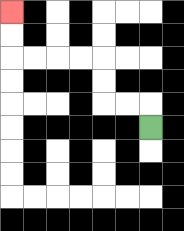{'start': '[6, 5]', 'end': '[0, 0]', 'path_directions': 'U,L,L,U,U,L,L,L,L,U,U', 'path_coordinates': '[[6, 5], [6, 4], [5, 4], [4, 4], [4, 3], [4, 2], [3, 2], [2, 2], [1, 2], [0, 2], [0, 1], [0, 0]]'}